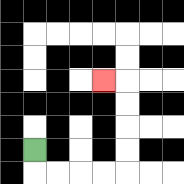{'start': '[1, 6]', 'end': '[4, 3]', 'path_directions': 'D,R,R,R,R,U,U,U,U,L', 'path_coordinates': '[[1, 6], [1, 7], [2, 7], [3, 7], [4, 7], [5, 7], [5, 6], [5, 5], [5, 4], [5, 3], [4, 3]]'}